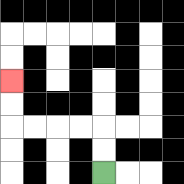{'start': '[4, 7]', 'end': '[0, 3]', 'path_directions': 'U,U,L,L,L,L,U,U', 'path_coordinates': '[[4, 7], [4, 6], [4, 5], [3, 5], [2, 5], [1, 5], [0, 5], [0, 4], [0, 3]]'}